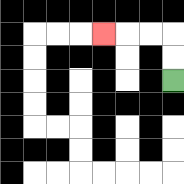{'start': '[7, 3]', 'end': '[4, 1]', 'path_directions': 'U,U,L,L,L', 'path_coordinates': '[[7, 3], [7, 2], [7, 1], [6, 1], [5, 1], [4, 1]]'}